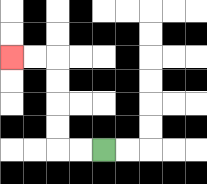{'start': '[4, 6]', 'end': '[0, 2]', 'path_directions': 'L,L,U,U,U,U,L,L', 'path_coordinates': '[[4, 6], [3, 6], [2, 6], [2, 5], [2, 4], [2, 3], [2, 2], [1, 2], [0, 2]]'}